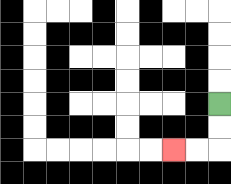{'start': '[9, 4]', 'end': '[7, 6]', 'path_directions': 'D,D,L,L', 'path_coordinates': '[[9, 4], [9, 5], [9, 6], [8, 6], [7, 6]]'}